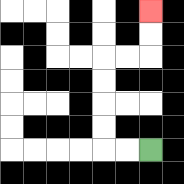{'start': '[6, 6]', 'end': '[6, 0]', 'path_directions': 'L,L,U,U,U,U,R,R,U,U', 'path_coordinates': '[[6, 6], [5, 6], [4, 6], [4, 5], [4, 4], [4, 3], [4, 2], [5, 2], [6, 2], [6, 1], [6, 0]]'}